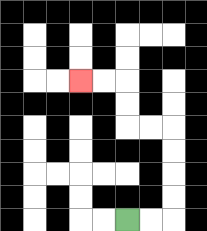{'start': '[5, 9]', 'end': '[3, 3]', 'path_directions': 'R,R,U,U,U,U,L,L,U,U,L,L', 'path_coordinates': '[[5, 9], [6, 9], [7, 9], [7, 8], [7, 7], [7, 6], [7, 5], [6, 5], [5, 5], [5, 4], [5, 3], [4, 3], [3, 3]]'}